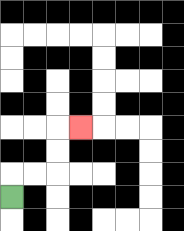{'start': '[0, 8]', 'end': '[3, 5]', 'path_directions': 'U,R,R,U,U,R', 'path_coordinates': '[[0, 8], [0, 7], [1, 7], [2, 7], [2, 6], [2, 5], [3, 5]]'}